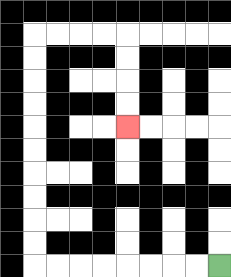{'start': '[9, 11]', 'end': '[5, 5]', 'path_directions': 'L,L,L,L,L,L,L,L,U,U,U,U,U,U,U,U,U,U,R,R,R,R,D,D,D,D', 'path_coordinates': '[[9, 11], [8, 11], [7, 11], [6, 11], [5, 11], [4, 11], [3, 11], [2, 11], [1, 11], [1, 10], [1, 9], [1, 8], [1, 7], [1, 6], [1, 5], [1, 4], [1, 3], [1, 2], [1, 1], [2, 1], [3, 1], [4, 1], [5, 1], [5, 2], [5, 3], [5, 4], [5, 5]]'}